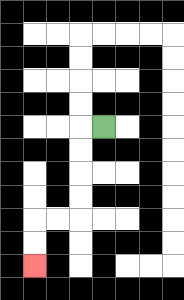{'start': '[4, 5]', 'end': '[1, 11]', 'path_directions': 'L,D,D,D,D,L,L,D,D', 'path_coordinates': '[[4, 5], [3, 5], [3, 6], [3, 7], [3, 8], [3, 9], [2, 9], [1, 9], [1, 10], [1, 11]]'}